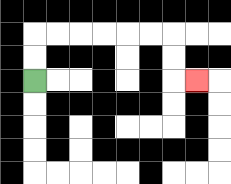{'start': '[1, 3]', 'end': '[8, 3]', 'path_directions': 'U,U,R,R,R,R,R,R,D,D,R', 'path_coordinates': '[[1, 3], [1, 2], [1, 1], [2, 1], [3, 1], [4, 1], [5, 1], [6, 1], [7, 1], [7, 2], [7, 3], [8, 3]]'}